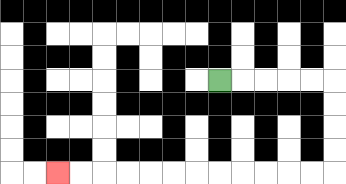{'start': '[9, 3]', 'end': '[2, 7]', 'path_directions': 'R,R,R,R,R,D,D,D,D,L,L,L,L,L,L,L,L,L,L,L,L', 'path_coordinates': '[[9, 3], [10, 3], [11, 3], [12, 3], [13, 3], [14, 3], [14, 4], [14, 5], [14, 6], [14, 7], [13, 7], [12, 7], [11, 7], [10, 7], [9, 7], [8, 7], [7, 7], [6, 7], [5, 7], [4, 7], [3, 7], [2, 7]]'}